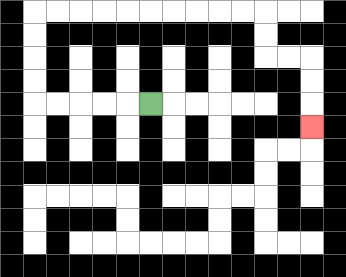{'start': '[6, 4]', 'end': '[13, 5]', 'path_directions': 'L,L,L,L,L,U,U,U,U,R,R,R,R,R,R,R,R,R,R,D,D,R,R,D,D,D', 'path_coordinates': '[[6, 4], [5, 4], [4, 4], [3, 4], [2, 4], [1, 4], [1, 3], [1, 2], [1, 1], [1, 0], [2, 0], [3, 0], [4, 0], [5, 0], [6, 0], [7, 0], [8, 0], [9, 0], [10, 0], [11, 0], [11, 1], [11, 2], [12, 2], [13, 2], [13, 3], [13, 4], [13, 5]]'}